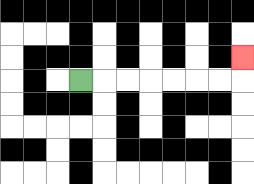{'start': '[3, 3]', 'end': '[10, 2]', 'path_directions': 'R,R,R,R,R,R,R,U', 'path_coordinates': '[[3, 3], [4, 3], [5, 3], [6, 3], [7, 3], [8, 3], [9, 3], [10, 3], [10, 2]]'}